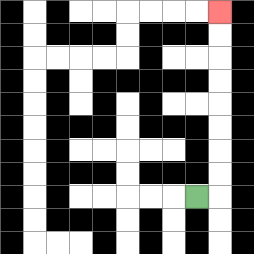{'start': '[8, 8]', 'end': '[9, 0]', 'path_directions': 'R,U,U,U,U,U,U,U,U', 'path_coordinates': '[[8, 8], [9, 8], [9, 7], [9, 6], [9, 5], [9, 4], [9, 3], [9, 2], [9, 1], [9, 0]]'}